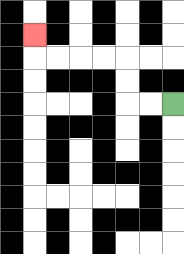{'start': '[7, 4]', 'end': '[1, 1]', 'path_directions': 'L,L,U,U,L,L,L,L,U', 'path_coordinates': '[[7, 4], [6, 4], [5, 4], [5, 3], [5, 2], [4, 2], [3, 2], [2, 2], [1, 2], [1, 1]]'}